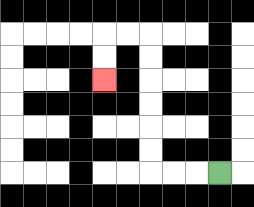{'start': '[9, 7]', 'end': '[4, 3]', 'path_directions': 'L,L,L,U,U,U,U,U,U,L,L,D,D', 'path_coordinates': '[[9, 7], [8, 7], [7, 7], [6, 7], [6, 6], [6, 5], [6, 4], [6, 3], [6, 2], [6, 1], [5, 1], [4, 1], [4, 2], [4, 3]]'}